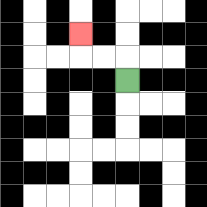{'start': '[5, 3]', 'end': '[3, 1]', 'path_directions': 'U,L,L,U', 'path_coordinates': '[[5, 3], [5, 2], [4, 2], [3, 2], [3, 1]]'}